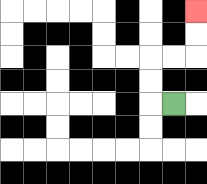{'start': '[7, 4]', 'end': '[8, 0]', 'path_directions': 'L,U,U,R,R,U,U', 'path_coordinates': '[[7, 4], [6, 4], [6, 3], [6, 2], [7, 2], [8, 2], [8, 1], [8, 0]]'}